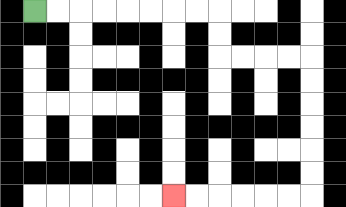{'start': '[1, 0]', 'end': '[7, 8]', 'path_directions': 'R,R,R,R,R,R,R,R,D,D,R,R,R,R,D,D,D,D,D,D,L,L,L,L,L,L', 'path_coordinates': '[[1, 0], [2, 0], [3, 0], [4, 0], [5, 0], [6, 0], [7, 0], [8, 0], [9, 0], [9, 1], [9, 2], [10, 2], [11, 2], [12, 2], [13, 2], [13, 3], [13, 4], [13, 5], [13, 6], [13, 7], [13, 8], [12, 8], [11, 8], [10, 8], [9, 8], [8, 8], [7, 8]]'}